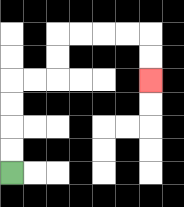{'start': '[0, 7]', 'end': '[6, 3]', 'path_directions': 'U,U,U,U,R,R,U,U,R,R,R,R,D,D', 'path_coordinates': '[[0, 7], [0, 6], [0, 5], [0, 4], [0, 3], [1, 3], [2, 3], [2, 2], [2, 1], [3, 1], [4, 1], [5, 1], [6, 1], [6, 2], [6, 3]]'}